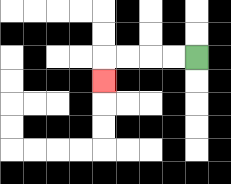{'start': '[8, 2]', 'end': '[4, 3]', 'path_directions': 'L,L,L,L,D', 'path_coordinates': '[[8, 2], [7, 2], [6, 2], [5, 2], [4, 2], [4, 3]]'}